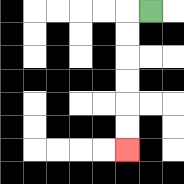{'start': '[6, 0]', 'end': '[5, 6]', 'path_directions': 'L,D,D,D,D,D,D', 'path_coordinates': '[[6, 0], [5, 0], [5, 1], [5, 2], [5, 3], [5, 4], [5, 5], [5, 6]]'}